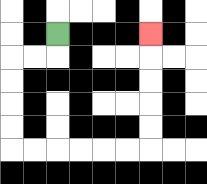{'start': '[2, 1]', 'end': '[6, 1]', 'path_directions': 'D,L,L,D,D,D,D,R,R,R,R,R,R,U,U,U,U,U', 'path_coordinates': '[[2, 1], [2, 2], [1, 2], [0, 2], [0, 3], [0, 4], [0, 5], [0, 6], [1, 6], [2, 6], [3, 6], [4, 6], [5, 6], [6, 6], [6, 5], [6, 4], [6, 3], [6, 2], [6, 1]]'}